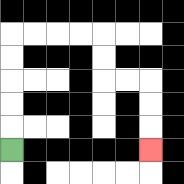{'start': '[0, 6]', 'end': '[6, 6]', 'path_directions': 'U,U,U,U,U,R,R,R,R,D,D,R,R,D,D,D', 'path_coordinates': '[[0, 6], [0, 5], [0, 4], [0, 3], [0, 2], [0, 1], [1, 1], [2, 1], [3, 1], [4, 1], [4, 2], [4, 3], [5, 3], [6, 3], [6, 4], [6, 5], [6, 6]]'}